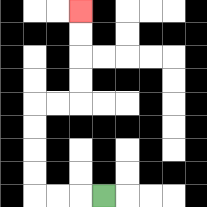{'start': '[4, 8]', 'end': '[3, 0]', 'path_directions': 'L,L,L,U,U,U,U,R,R,U,U,U,U', 'path_coordinates': '[[4, 8], [3, 8], [2, 8], [1, 8], [1, 7], [1, 6], [1, 5], [1, 4], [2, 4], [3, 4], [3, 3], [3, 2], [3, 1], [3, 0]]'}